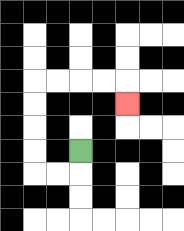{'start': '[3, 6]', 'end': '[5, 4]', 'path_directions': 'D,L,L,U,U,U,U,R,R,R,R,D', 'path_coordinates': '[[3, 6], [3, 7], [2, 7], [1, 7], [1, 6], [1, 5], [1, 4], [1, 3], [2, 3], [3, 3], [4, 3], [5, 3], [5, 4]]'}